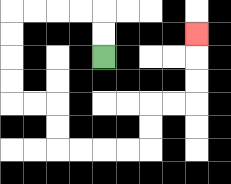{'start': '[4, 2]', 'end': '[8, 1]', 'path_directions': 'U,U,L,L,L,L,D,D,D,D,R,R,D,D,R,R,R,R,U,U,R,R,U,U,U', 'path_coordinates': '[[4, 2], [4, 1], [4, 0], [3, 0], [2, 0], [1, 0], [0, 0], [0, 1], [0, 2], [0, 3], [0, 4], [1, 4], [2, 4], [2, 5], [2, 6], [3, 6], [4, 6], [5, 6], [6, 6], [6, 5], [6, 4], [7, 4], [8, 4], [8, 3], [8, 2], [8, 1]]'}